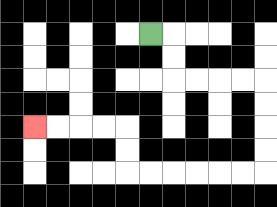{'start': '[6, 1]', 'end': '[1, 5]', 'path_directions': 'R,D,D,R,R,R,R,D,D,D,D,L,L,L,L,L,L,U,U,L,L,L,L', 'path_coordinates': '[[6, 1], [7, 1], [7, 2], [7, 3], [8, 3], [9, 3], [10, 3], [11, 3], [11, 4], [11, 5], [11, 6], [11, 7], [10, 7], [9, 7], [8, 7], [7, 7], [6, 7], [5, 7], [5, 6], [5, 5], [4, 5], [3, 5], [2, 5], [1, 5]]'}